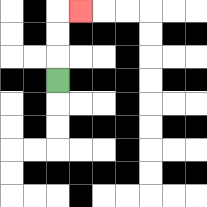{'start': '[2, 3]', 'end': '[3, 0]', 'path_directions': 'U,U,U,R', 'path_coordinates': '[[2, 3], [2, 2], [2, 1], [2, 0], [3, 0]]'}